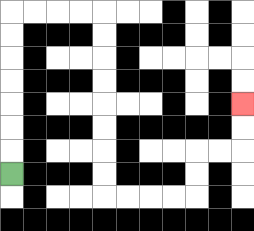{'start': '[0, 7]', 'end': '[10, 4]', 'path_directions': 'U,U,U,U,U,U,U,R,R,R,R,D,D,D,D,D,D,D,D,R,R,R,R,U,U,R,R,U,U', 'path_coordinates': '[[0, 7], [0, 6], [0, 5], [0, 4], [0, 3], [0, 2], [0, 1], [0, 0], [1, 0], [2, 0], [3, 0], [4, 0], [4, 1], [4, 2], [4, 3], [4, 4], [4, 5], [4, 6], [4, 7], [4, 8], [5, 8], [6, 8], [7, 8], [8, 8], [8, 7], [8, 6], [9, 6], [10, 6], [10, 5], [10, 4]]'}